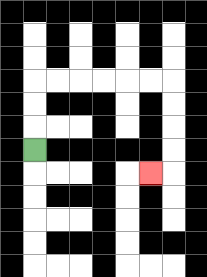{'start': '[1, 6]', 'end': '[6, 7]', 'path_directions': 'U,U,U,R,R,R,R,R,R,D,D,D,D,L', 'path_coordinates': '[[1, 6], [1, 5], [1, 4], [1, 3], [2, 3], [3, 3], [4, 3], [5, 3], [6, 3], [7, 3], [7, 4], [7, 5], [7, 6], [7, 7], [6, 7]]'}